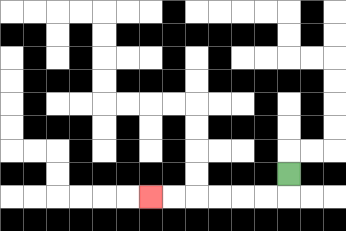{'start': '[12, 7]', 'end': '[6, 8]', 'path_directions': 'D,L,L,L,L,L,L', 'path_coordinates': '[[12, 7], [12, 8], [11, 8], [10, 8], [9, 8], [8, 8], [7, 8], [6, 8]]'}